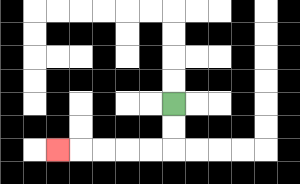{'start': '[7, 4]', 'end': '[2, 6]', 'path_directions': 'D,D,L,L,L,L,L', 'path_coordinates': '[[7, 4], [7, 5], [7, 6], [6, 6], [5, 6], [4, 6], [3, 6], [2, 6]]'}